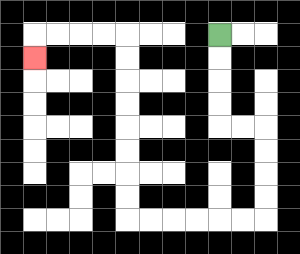{'start': '[9, 1]', 'end': '[1, 2]', 'path_directions': 'D,D,D,D,R,R,D,D,D,D,L,L,L,L,L,L,U,U,U,U,U,U,U,U,L,L,L,L,D', 'path_coordinates': '[[9, 1], [9, 2], [9, 3], [9, 4], [9, 5], [10, 5], [11, 5], [11, 6], [11, 7], [11, 8], [11, 9], [10, 9], [9, 9], [8, 9], [7, 9], [6, 9], [5, 9], [5, 8], [5, 7], [5, 6], [5, 5], [5, 4], [5, 3], [5, 2], [5, 1], [4, 1], [3, 1], [2, 1], [1, 1], [1, 2]]'}